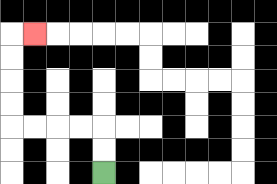{'start': '[4, 7]', 'end': '[1, 1]', 'path_directions': 'U,U,L,L,L,L,U,U,U,U,R', 'path_coordinates': '[[4, 7], [4, 6], [4, 5], [3, 5], [2, 5], [1, 5], [0, 5], [0, 4], [0, 3], [0, 2], [0, 1], [1, 1]]'}